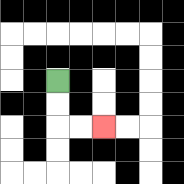{'start': '[2, 3]', 'end': '[4, 5]', 'path_directions': 'D,D,R,R', 'path_coordinates': '[[2, 3], [2, 4], [2, 5], [3, 5], [4, 5]]'}